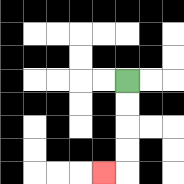{'start': '[5, 3]', 'end': '[4, 7]', 'path_directions': 'D,D,D,D,L', 'path_coordinates': '[[5, 3], [5, 4], [5, 5], [5, 6], [5, 7], [4, 7]]'}